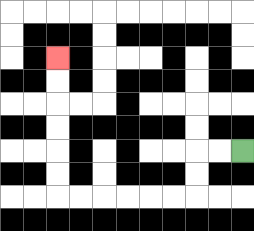{'start': '[10, 6]', 'end': '[2, 2]', 'path_directions': 'L,L,D,D,L,L,L,L,L,L,U,U,U,U,U,U', 'path_coordinates': '[[10, 6], [9, 6], [8, 6], [8, 7], [8, 8], [7, 8], [6, 8], [5, 8], [4, 8], [3, 8], [2, 8], [2, 7], [2, 6], [2, 5], [2, 4], [2, 3], [2, 2]]'}